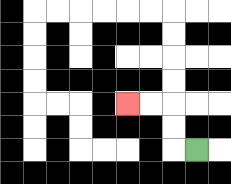{'start': '[8, 6]', 'end': '[5, 4]', 'path_directions': 'L,U,U,L,L', 'path_coordinates': '[[8, 6], [7, 6], [7, 5], [7, 4], [6, 4], [5, 4]]'}